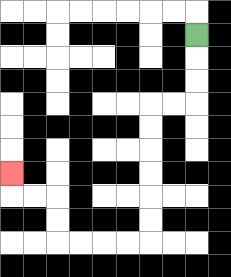{'start': '[8, 1]', 'end': '[0, 7]', 'path_directions': 'D,D,D,L,L,D,D,D,D,D,D,L,L,L,L,U,U,L,L,U', 'path_coordinates': '[[8, 1], [8, 2], [8, 3], [8, 4], [7, 4], [6, 4], [6, 5], [6, 6], [6, 7], [6, 8], [6, 9], [6, 10], [5, 10], [4, 10], [3, 10], [2, 10], [2, 9], [2, 8], [1, 8], [0, 8], [0, 7]]'}